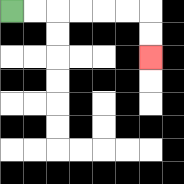{'start': '[0, 0]', 'end': '[6, 2]', 'path_directions': 'R,R,R,R,R,R,D,D', 'path_coordinates': '[[0, 0], [1, 0], [2, 0], [3, 0], [4, 0], [5, 0], [6, 0], [6, 1], [6, 2]]'}